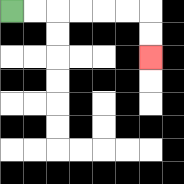{'start': '[0, 0]', 'end': '[6, 2]', 'path_directions': 'R,R,R,R,R,R,D,D', 'path_coordinates': '[[0, 0], [1, 0], [2, 0], [3, 0], [4, 0], [5, 0], [6, 0], [6, 1], [6, 2]]'}